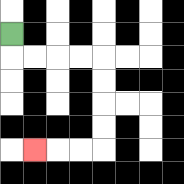{'start': '[0, 1]', 'end': '[1, 6]', 'path_directions': 'D,R,R,R,R,D,D,D,D,L,L,L', 'path_coordinates': '[[0, 1], [0, 2], [1, 2], [2, 2], [3, 2], [4, 2], [4, 3], [4, 4], [4, 5], [4, 6], [3, 6], [2, 6], [1, 6]]'}